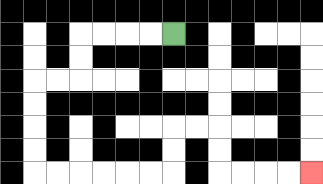{'start': '[7, 1]', 'end': '[13, 7]', 'path_directions': 'L,L,L,L,D,D,L,L,D,D,D,D,R,R,R,R,R,R,U,U,R,R,D,D,R,R,R,R', 'path_coordinates': '[[7, 1], [6, 1], [5, 1], [4, 1], [3, 1], [3, 2], [3, 3], [2, 3], [1, 3], [1, 4], [1, 5], [1, 6], [1, 7], [2, 7], [3, 7], [4, 7], [5, 7], [6, 7], [7, 7], [7, 6], [7, 5], [8, 5], [9, 5], [9, 6], [9, 7], [10, 7], [11, 7], [12, 7], [13, 7]]'}